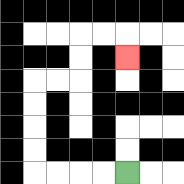{'start': '[5, 7]', 'end': '[5, 2]', 'path_directions': 'L,L,L,L,U,U,U,U,R,R,U,U,R,R,D', 'path_coordinates': '[[5, 7], [4, 7], [3, 7], [2, 7], [1, 7], [1, 6], [1, 5], [1, 4], [1, 3], [2, 3], [3, 3], [3, 2], [3, 1], [4, 1], [5, 1], [5, 2]]'}